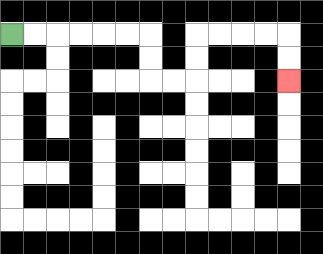{'start': '[0, 1]', 'end': '[12, 3]', 'path_directions': 'R,R,R,R,R,R,D,D,R,R,U,U,R,R,R,R,D,D', 'path_coordinates': '[[0, 1], [1, 1], [2, 1], [3, 1], [4, 1], [5, 1], [6, 1], [6, 2], [6, 3], [7, 3], [8, 3], [8, 2], [8, 1], [9, 1], [10, 1], [11, 1], [12, 1], [12, 2], [12, 3]]'}